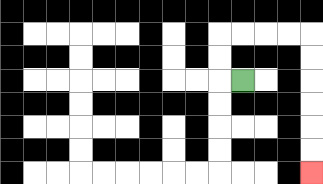{'start': '[10, 3]', 'end': '[13, 7]', 'path_directions': 'L,U,U,R,R,R,R,D,D,D,D,D,D', 'path_coordinates': '[[10, 3], [9, 3], [9, 2], [9, 1], [10, 1], [11, 1], [12, 1], [13, 1], [13, 2], [13, 3], [13, 4], [13, 5], [13, 6], [13, 7]]'}